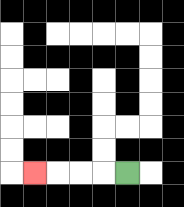{'start': '[5, 7]', 'end': '[1, 7]', 'path_directions': 'L,L,L,L', 'path_coordinates': '[[5, 7], [4, 7], [3, 7], [2, 7], [1, 7]]'}